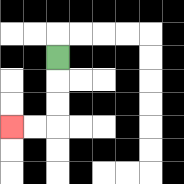{'start': '[2, 2]', 'end': '[0, 5]', 'path_directions': 'D,D,D,L,L', 'path_coordinates': '[[2, 2], [2, 3], [2, 4], [2, 5], [1, 5], [0, 5]]'}